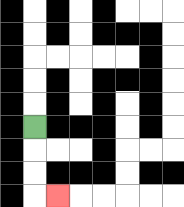{'start': '[1, 5]', 'end': '[2, 8]', 'path_directions': 'D,D,D,R', 'path_coordinates': '[[1, 5], [1, 6], [1, 7], [1, 8], [2, 8]]'}